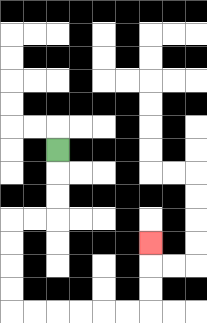{'start': '[2, 6]', 'end': '[6, 10]', 'path_directions': 'D,D,D,L,L,D,D,D,D,R,R,R,R,R,R,U,U,U', 'path_coordinates': '[[2, 6], [2, 7], [2, 8], [2, 9], [1, 9], [0, 9], [0, 10], [0, 11], [0, 12], [0, 13], [1, 13], [2, 13], [3, 13], [4, 13], [5, 13], [6, 13], [6, 12], [6, 11], [6, 10]]'}